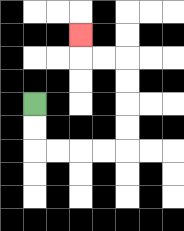{'start': '[1, 4]', 'end': '[3, 1]', 'path_directions': 'D,D,R,R,R,R,U,U,U,U,L,L,U', 'path_coordinates': '[[1, 4], [1, 5], [1, 6], [2, 6], [3, 6], [4, 6], [5, 6], [5, 5], [5, 4], [5, 3], [5, 2], [4, 2], [3, 2], [3, 1]]'}